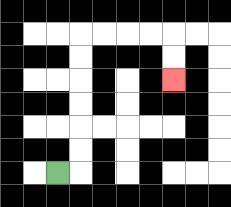{'start': '[2, 7]', 'end': '[7, 3]', 'path_directions': 'R,U,U,U,U,U,U,R,R,R,R,D,D', 'path_coordinates': '[[2, 7], [3, 7], [3, 6], [3, 5], [3, 4], [3, 3], [3, 2], [3, 1], [4, 1], [5, 1], [6, 1], [7, 1], [7, 2], [7, 3]]'}